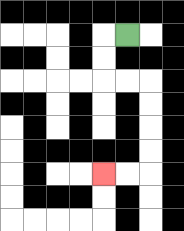{'start': '[5, 1]', 'end': '[4, 7]', 'path_directions': 'L,D,D,R,R,D,D,D,D,L,L', 'path_coordinates': '[[5, 1], [4, 1], [4, 2], [4, 3], [5, 3], [6, 3], [6, 4], [6, 5], [6, 6], [6, 7], [5, 7], [4, 7]]'}